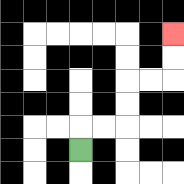{'start': '[3, 6]', 'end': '[7, 1]', 'path_directions': 'U,R,R,U,U,R,R,U,U', 'path_coordinates': '[[3, 6], [3, 5], [4, 5], [5, 5], [5, 4], [5, 3], [6, 3], [7, 3], [7, 2], [7, 1]]'}